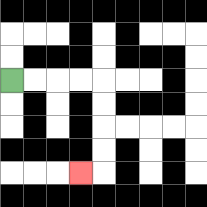{'start': '[0, 3]', 'end': '[3, 7]', 'path_directions': 'R,R,R,R,D,D,D,D,L', 'path_coordinates': '[[0, 3], [1, 3], [2, 3], [3, 3], [4, 3], [4, 4], [4, 5], [4, 6], [4, 7], [3, 7]]'}